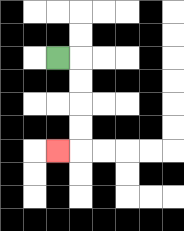{'start': '[2, 2]', 'end': '[2, 6]', 'path_directions': 'R,D,D,D,D,L', 'path_coordinates': '[[2, 2], [3, 2], [3, 3], [3, 4], [3, 5], [3, 6], [2, 6]]'}